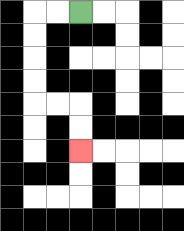{'start': '[3, 0]', 'end': '[3, 6]', 'path_directions': 'L,L,D,D,D,D,R,R,D,D', 'path_coordinates': '[[3, 0], [2, 0], [1, 0], [1, 1], [1, 2], [1, 3], [1, 4], [2, 4], [3, 4], [3, 5], [3, 6]]'}